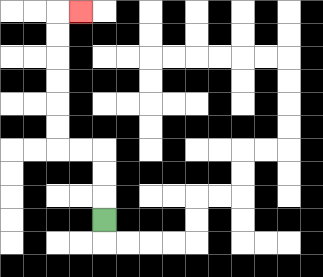{'start': '[4, 9]', 'end': '[3, 0]', 'path_directions': 'U,U,U,L,L,U,U,U,U,U,U,R', 'path_coordinates': '[[4, 9], [4, 8], [4, 7], [4, 6], [3, 6], [2, 6], [2, 5], [2, 4], [2, 3], [2, 2], [2, 1], [2, 0], [3, 0]]'}